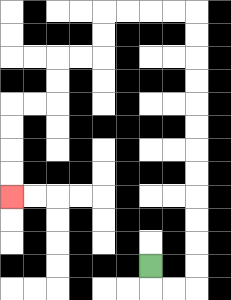{'start': '[6, 11]', 'end': '[0, 8]', 'path_directions': 'D,R,R,U,U,U,U,U,U,U,U,U,U,U,U,L,L,L,L,D,D,L,L,D,D,L,L,D,D,D,D', 'path_coordinates': '[[6, 11], [6, 12], [7, 12], [8, 12], [8, 11], [8, 10], [8, 9], [8, 8], [8, 7], [8, 6], [8, 5], [8, 4], [8, 3], [8, 2], [8, 1], [8, 0], [7, 0], [6, 0], [5, 0], [4, 0], [4, 1], [4, 2], [3, 2], [2, 2], [2, 3], [2, 4], [1, 4], [0, 4], [0, 5], [0, 6], [0, 7], [0, 8]]'}